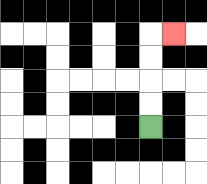{'start': '[6, 5]', 'end': '[7, 1]', 'path_directions': 'U,U,U,U,R', 'path_coordinates': '[[6, 5], [6, 4], [6, 3], [6, 2], [6, 1], [7, 1]]'}